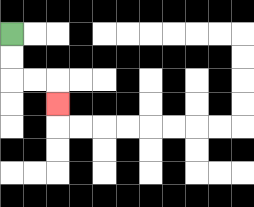{'start': '[0, 1]', 'end': '[2, 4]', 'path_directions': 'D,D,R,R,D', 'path_coordinates': '[[0, 1], [0, 2], [0, 3], [1, 3], [2, 3], [2, 4]]'}